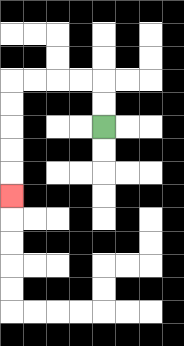{'start': '[4, 5]', 'end': '[0, 8]', 'path_directions': 'U,U,L,L,L,L,D,D,D,D,D', 'path_coordinates': '[[4, 5], [4, 4], [4, 3], [3, 3], [2, 3], [1, 3], [0, 3], [0, 4], [0, 5], [0, 6], [0, 7], [0, 8]]'}